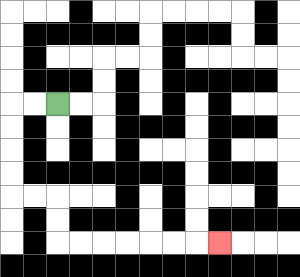{'start': '[2, 4]', 'end': '[9, 10]', 'path_directions': 'L,L,D,D,D,D,R,R,D,D,R,R,R,R,R,R,R', 'path_coordinates': '[[2, 4], [1, 4], [0, 4], [0, 5], [0, 6], [0, 7], [0, 8], [1, 8], [2, 8], [2, 9], [2, 10], [3, 10], [4, 10], [5, 10], [6, 10], [7, 10], [8, 10], [9, 10]]'}